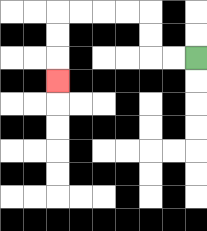{'start': '[8, 2]', 'end': '[2, 3]', 'path_directions': 'L,L,U,U,L,L,L,L,D,D,D', 'path_coordinates': '[[8, 2], [7, 2], [6, 2], [6, 1], [6, 0], [5, 0], [4, 0], [3, 0], [2, 0], [2, 1], [2, 2], [2, 3]]'}